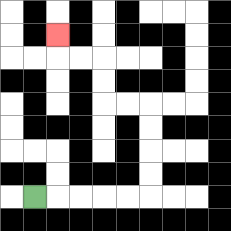{'start': '[1, 8]', 'end': '[2, 1]', 'path_directions': 'R,R,R,R,R,U,U,U,U,L,L,U,U,L,L,U', 'path_coordinates': '[[1, 8], [2, 8], [3, 8], [4, 8], [5, 8], [6, 8], [6, 7], [6, 6], [6, 5], [6, 4], [5, 4], [4, 4], [4, 3], [4, 2], [3, 2], [2, 2], [2, 1]]'}